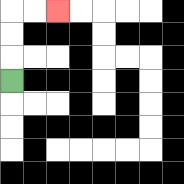{'start': '[0, 3]', 'end': '[2, 0]', 'path_directions': 'U,U,U,R,R', 'path_coordinates': '[[0, 3], [0, 2], [0, 1], [0, 0], [1, 0], [2, 0]]'}